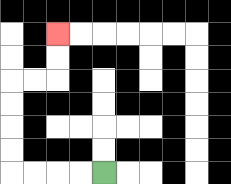{'start': '[4, 7]', 'end': '[2, 1]', 'path_directions': 'L,L,L,L,U,U,U,U,R,R,U,U', 'path_coordinates': '[[4, 7], [3, 7], [2, 7], [1, 7], [0, 7], [0, 6], [0, 5], [0, 4], [0, 3], [1, 3], [2, 3], [2, 2], [2, 1]]'}